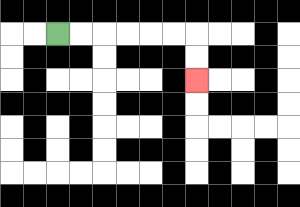{'start': '[2, 1]', 'end': '[8, 3]', 'path_directions': 'R,R,R,R,R,R,D,D', 'path_coordinates': '[[2, 1], [3, 1], [4, 1], [5, 1], [6, 1], [7, 1], [8, 1], [8, 2], [8, 3]]'}